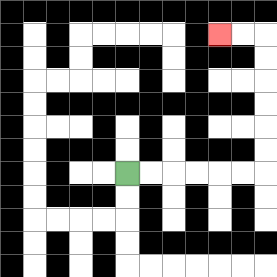{'start': '[5, 7]', 'end': '[9, 1]', 'path_directions': 'R,R,R,R,R,R,U,U,U,U,U,U,L,L', 'path_coordinates': '[[5, 7], [6, 7], [7, 7], [8, 7], [9, 7], [10, 7], [11, 7], [11, 6], [11, 5], [11, 4], [11, 3], [11, 2], [11, 1], [10, 1], [9, 1]]'}